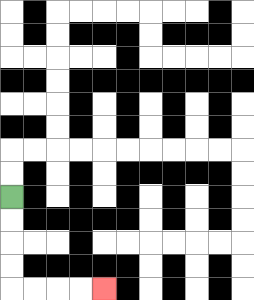{'start': '[0, 8]', 'end': '[4, 12]', 'path_directions': 'D,D,D,D,R,R,R,R', 'path_coordinates': '[[0, 8], [0, 9], [0, 10], [0, 11], [0, 12], [1, 12], [2, 12], [3, 12], [4, 12]]'}